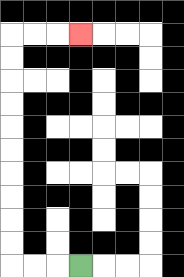{'start': '[3, 11]', 'end': '[3, 1]', 'path_directions': 'L,L,L,U,U,U,U,U,U,U,U,U,U,R,R,R', 'path_coordinates': '[[3, 11], [2, 11], [1, 11], [0, 11], [0, 10], [0, 9], [0, 8], [0, 7], [0, 6], [0, 5], [0, 4], [0, 3], [0, 2], [0, 1], [1, 1], [2, 1], [3, 1]]'}